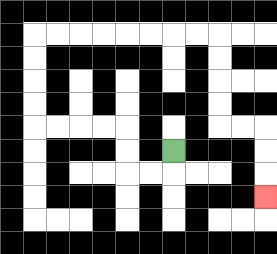{'start': '[7, 6]', 'end': '[11, 8]', 'path_directions': 'D,L,L,U,U,L,L,L,L,U,U,U,U,R,R,R,R,R,R,R,R,D,D,D,D,R,R,D,D,D', 'path_coordinates': '[[7, 6], [7, 7], [6, 7], [5, 7], [5, 6], [5, 5], [4, 5], [3, 5], [2, 5], [1, 5], [1, 4], [1, 3], [1, 2], [1, 1], [2, 1], [3, 1], [4, 1], [5, 1], [6, 1], [7, 1], [8, 1], [9, 1], [9, 2], [9, 3], [9, 4], [9, 5], [10, 5], [11, 5], [11, 6], [11, 7], [11, 8]]'}